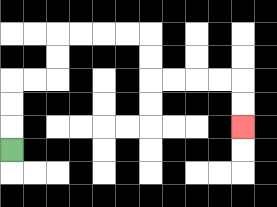{'start': '[0, 6]', 'end': '[10, 5]', 'path_directions': 'U,U,U,R,R,U,U,R,R,R,R,D,D,R,R,R,R,D,D', 'path_coordinates': '[[0, 6], [0, 5], [0, 4], [0, 3], [1, 3], [2, 3], [2, 2], [2, 1], [3, 1], [4, 1], [5, 1], [6, 1], [6, 2], [6, 3], [7, 3], [8, 3], [9, 3], [10, 3], [10, 4], [10, 5]]'}